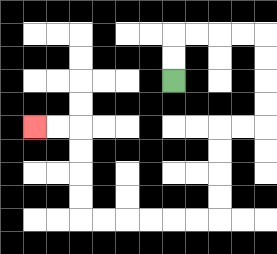{'start': '[7, 3]', 'end': '[1, 5]', 'path_directions': 'U,U,R,R,R,R,D,D,D,D,L,L,D,D,D,D,L,L,L,L,L,L,U,U,U,U,L,L', 'path_coordinates': '[[7, 3], [7, 2], [7, 1], [8, 1], [9, 1], [10, 1], [11, 1], [11, 2], [11, 3], [11, 4], [11, 5], [10, 5], [9, 5], [9, 6], [9, 7], [9, 8], [9, 9], [8, 9], [7, 9], [6, 9], [5, 9], [4, 9], [3, 9], [3, 8], [3, 7], [3, 6], [3, 5], [2, 5], [1, 5]]'}